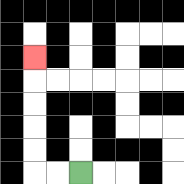{'start': '[3, 7]', 'end': '[1, 2]', 'path_directions': 'L,L,U,U,U,U,U', 'path_coordinates': '[[3, 7], [2, 7], [1, 7], [1, 6], [1, 5], [1, 4], [1, 3], [1, 2]]'}